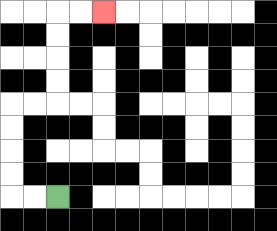{'start': '[2, 8]', 'end': '[4, 0]', 'path_directions': 'L,L,U,U,U,U,R,R,U,U,U,U,R,R', 'path_coordinates': '[[2, 8], [1, 8], [0, 8], [0, 7], [0, 6], [0, 5], [0, 4], [1, 4], [2, 4], [2, 3], [2, 2], [2, 1], [2, 0], [3, 0], [4, 0]]'}